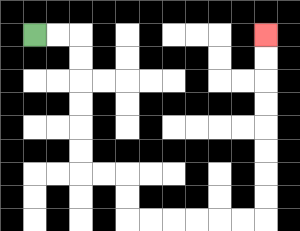{'start': '[1, 1]', 'end': '[11, 1]', 'path_directions': 'R,R,D,D,D,D,D,D,R,R,D,D,R,R,R,R,R,R,U,U,U,U,U,U,U,U', 'path_coordinates': '[[1, 1], [2, 1], [3, 1], [3, 2], [3, 3], [3, 4], [3, 5], [3, 6], [3, 7], [4, 7], [5, 7], [5, 8], [5, 9], [6, 9], [7, 9], [8, 9], [9, 9], [10, 9], [11, 9], [11, 8], [11, 7], [11, 6], [11, 5], [11, 4], [11, 3], [11, 2], [11, 1]]'}